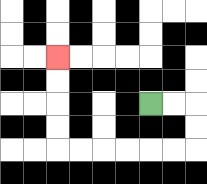{'start': '[6, 4]', 'end': '[2, 2]', 'path_directions': 'R,R,D,D,L,L,L,L,L,L,U,U,U,U', 'path_coordinates': '[[6, 4], [7, 4], [8, 4], [8, 5], [8, 6], [7, 6], [6, 6], [5, 6], [4, 6], [3, 6], [2, 6], [2, 5], [2, 4], [2, 3], [2, 2]]'}